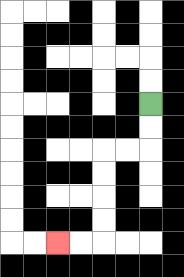{'start': '[6, 4]', 'end': '[2, 10]', 'path_directions': 'D,D,L,L,D,D,D,D,L,L', 'path_coordinates': '[[6, 4], [6, 5], [6, 6], [5, 6], [4, 6], [4, 7], [4, 8], [4, 9], [4, 10], [3, 10], [2, 10]]'}